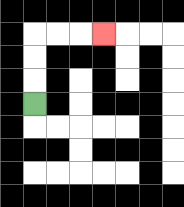{'start': '[1, 4]', 'end': '[4, 1]', 'path_directions': 'U,U,U,R,R,R', 'path_coordinates': '[[1, 4], [1, 3], [1, 2], [1, 1], [2, 1], [3, 1], [4, 1]]'}